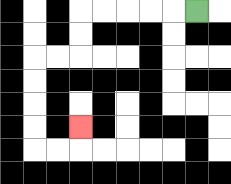{'start': '[8, 0]', 'end': '[3, 5]', 'path_directions': 'L,L,L,L,L,D,D,L,L,D,D,D,D,R,R,U', 'path_coordinates': '[[8, 0], [7, 0], [6, 0], [5, 0], [4, 0], [3, 0], [3, 1], [3, 2], [2, 2], [1, 2], [1, 3], [1, 4], [1, 5], [1, 6], [2, 6], [3, 6], [3, 5]]'}